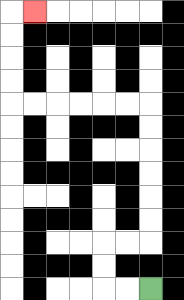{'start': '[6, 12]', 'end': '[1, 0]', 'path_directions': 'L,L,U,U,R,R,U,U,U,U,U,U,L,L,L,L,L,L,U,U,U,U,R', 'path_coordinates': '[[6, 12], [5, 12], [4, 12], [4, 11], [4, 10], [5, 10], [6, 10], [6, 9], [6, 8], [6, 7], [6, 6], [6, 5], [6, 4], [5, 4], [4, 4], [3, 4], [2, 4], [1, 4], [0, 4], [0, 3], [0, 2], [0, 1], [0, 0], [1, 0]]'}